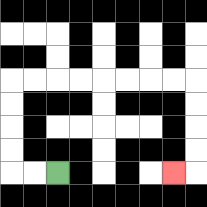{'start': '[2, 7]', 'end': '[7, 7]', 'path_directions': 'L,L,U,U,U,U,R,R,R,R,R,R,R,R,D,D,D,D,L', 'path_coordinates': '[[2, 7], [1, 7], [0, 7], [0, 6], [0, 5], [0, 4], [0, 3], [1, 3], [2, 3], [3, 3], [4, 3], [5, 3], [6, 3], [7, 3], [8, 3], [8, 4], [8, 5], [8, 6], [8, 7], [7, 7]]'}